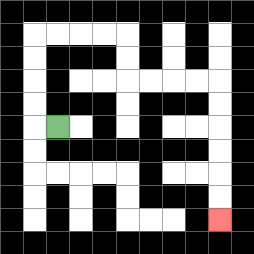{'start': '[2, 5]', 'end': '[9, 9]', 'path_directions': 'L,U,U,U,U,R,R,R,R,D,D,R,R,R,R,D,D,D,D,D,D', 'path_coordinates': '[[2, 5], [1, 5], [1, 4], [1, 3], [1, 2], [1, 1], [2, 1], [3, 1], [4, 1], [5, 1], [5, 2], [5, 3], [6, 3], [7, 3], [8, 3], [9, 3], [9, 4], [9, 5], [9, 6], [9, 7], [9, 8], [9, 9]]'}